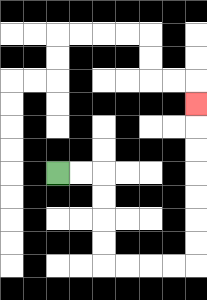{'start': '[2, 7]', 'end': '[8, 4]', 'path_directions': 'R,R,D,D,D,D,R,R,R,R,U,U,U,U,U,U,U', 'path_coordinates': '[[2, 7], [3, 7], [4, 7], [4, 8], [4, 9], [4, 10], [4, 11], [5, 11], [6, 11], [7, 11], [8, 11], [8, 10], [8, 9], [8, 8], [8, 7], [8, 6], [8, 5], [8, 4]]'}